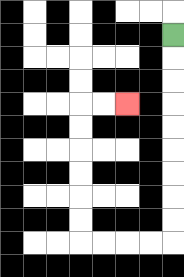{'start': '[7, 1]', 'end': '[5, 4]', 'path_directions': 'D,D,D,D,D,D,D,D,D,L,L,L,L,U,U,U,U,U,U,R,R', 'path_coordinates': '[[7, 1], [7, 2], [7, 3], [7, 4], [7, 5], [7, 6], [7, 7], [7, 8], [7, 9], [7, 10], [6, 10], [5, 10], [4, 10], [3, 10], [3, 9], [3, 8], [3, 7], [3, 6], [3, 5], [3, 4], [4, 4], [5, 4]]'}